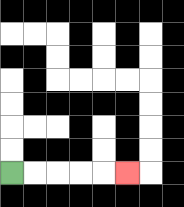{'start': '[0, 7]', 'end': '[5, 7]', 'path_directions': 'R,R,R,R,R', 'path_coordinates': '[[0, 7], [1, 7], [2, 7], [3, 7], [4, 7], [5, 7]]'}